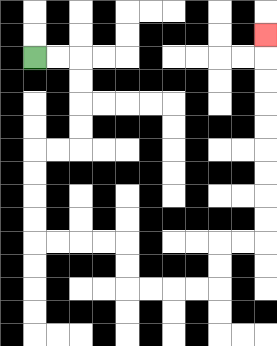{'start': '[1, 2]', 'end': '[11, 1]', 'path_directions': 'R,R,D,D,D,D,L,L,D,D,D,D,R,R,R,R,D,D,R,R,R,R,U,U,R,R,U,U,U,U,U,U,U,U,U', 'path_coordinates': '[[1, 2], [2, 2], [3, 2], [3, 3], [3, 4], [3, 5], [3, 6], [2, 6], [1, 6], [1, 7], [1, 8], [1, 9], [1, 10], [2, 10], [3, 10], [4, 10], [5, 10], [5, 11], [5, 12], [6, 12], [7, 12], [8, 12], [9, 12], [9, 11], [9, 10], [10, 10], [11, 10], [11, 9], [11, 8], [11, 7], [11, 6], [11, 5], [11, 4], [11, 3], [11, 2], [11, 1]]'}